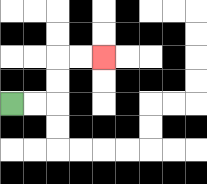{'start': '[0, 4]', 'end': '[4, 2]', 'path_directions': 'R,R,U,U,R,R', 'path_coordinates': '[[0, 4], [1, 4], [2, 4], [2, 3], [2, 2], [3, 2], [4, 2]]'}